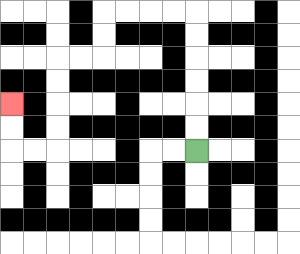{'start': '[8, 6]', 'end': '[0, 4]', 'path_directions': 'U,U,U,U,U,U,L,L,L,L,D,D,L,L,D,D,D,D,L,L,U,U', 'path_coordinates': '[[8, 6], [8, 5], [8, 4], [8, 3], [8, 2], [8, 1], [8, 0], [7, 0], [6, 0], [5, 0], [4, 0], [4, 1], [4, 2], [3, 2], [2, 2], [2, 3], [2, 4], [2, 5], [2, 6], [1, 6], [0, 6], [0, 5], [0, 4]]'}